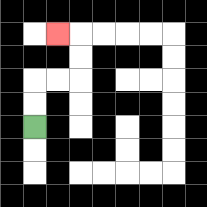{'start': '[1, 5]', 'end': '[2, 1]', 'path_directions': 'U,U,R,R,U,U,L', 'path_coordinates': '[[1, 5], [1, 4], [1, 3], [2, 3], [3, 3], [3, 2], [3, 1], [2, 1]]'}